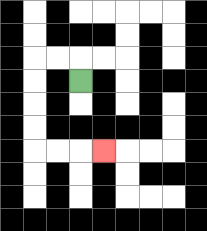{'start': '[3, 3]', 'end': '[4, 6]', 'path_directions': 'U,L,L,D,D,D,D,R,R,R', 'path_coordinates': '[[3, 3], [3, 2], [2, 2], [1, 2], [1, 3], [1, 4], [1, 5], [1, 6], [2, 6], [3, 6], [4, 6]]'}